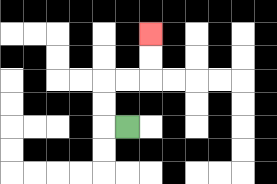{'start': '[5, 5]', 'end': '[6, 1]', 'path_directions': 'L,U,U,R,R,U,U', 'path_coordinates': '[[5, 5], [4, 5], [4, 4], [4, 3], [5, 3], [6, 3], [6, 2], [6, 1]]'}